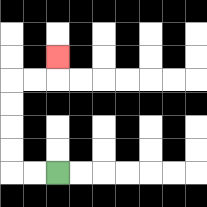{'start': '[2, 7]', 'end': '[2, 2]', 'path_directions': 'L,L,U,U,U,U,R,R,U', 'path_coordinates': '[[2, 7], [1, 7], [0, 7], [0, 6], [0, 5], [0, 4], [0, 3], [1, 3], [2, 3], [2, 2]]'}